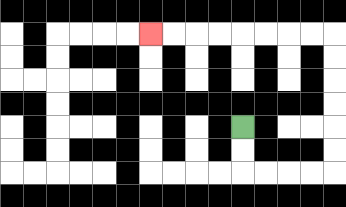{'start': '[10, 5]', 'end': '[6, 1]', 'path_directions': 'D,D,R,R,R,R,U,U,U,U,U,U,L,L,L,L,L,L,L,L', 'path_coordinates': '[[10, 5], [10, 6], [10, 7], [11, 7], [12, 7], [13, 7], [14, 7], [14, 6], [14, 5], [14, 4], [14, 3], [14, 2], [14, 1], [13, 1], [12, 1], [11, 1], [10, 1], [9, 1], [8, 1], [7, 1], [6, 1]]'}